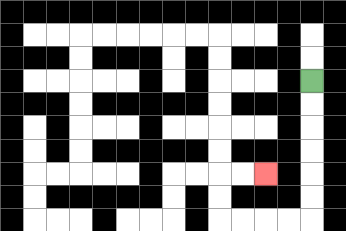{'start': '[13, 3]', 'end': '[11, 7]', 'path_directions': 'D,D,D,D,D,D,L,L,L,L,U,U,R,R', 'path_coordinates': '[[13, 3], [13, 4], [13, 5], [13, 6], [13, 7], [13, 8], [13, 9], [12, 9], [11, 9], [10, 9], [9, 9], [9, 8], [9, 7], [10, 7], [11, 7]]'}